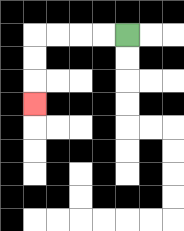{'start': '[5, 1]', 'end': '[1, 4]', 'path_directions': 'L,L,L,L,D,D,D', 'path_coordinates': '[[5, 1], [4, 1], [3, 1], [2, 1], [1, 1], [1, 2], [1, 3], [1, 4]]'}